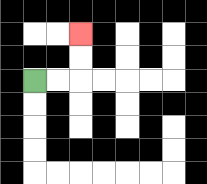{'start': '[1, 3]', 'end': '[3, 1]', 'path_directions': 'R,R,U,U', 'path_coordinates': '[[1, 3], [2, 3], [3, 3], [3, 2], [3, 1]]'}